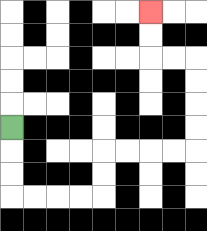{'start': '[0, 5]', 'end': '[6, 0]', 'path_directions': 'D,D,D,R,R,R,R,U,U,R,R,R,R,U,U,U,U,L,L,U,U', 'path_coordinates': '[[0, 5], [0, 6], [0, 7], [0, 8], [1, 8], [2, 8], [3, 8], [4, 8], [4, 7], [4, 6], [5, 6], [6, 6], [7, 6], [8, 6], [8, 5], [8, 4], [8, 3], [8, 2], [7, 2], [6, 2], [6, 1], [6, 0]]'}